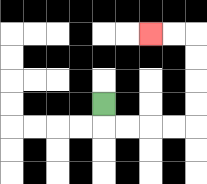{'start': '[4, 4]', 'end': '[6, 1]', 'path_directions': 'D,R,R,R,R,U,U,U,U,L,L', 'path_coordinates': '[[4, 4], [4, 5], [5, 5], [6, 5], [7, 5], [8, 5], [8, 4], [8, 3], [8, 2], [8, 1], [7, 1], [6, 1]]'}